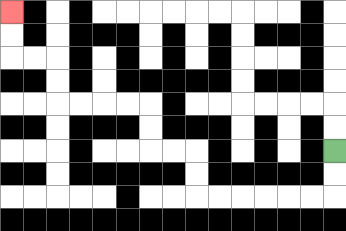{'start': '[14, 6]', 'end': '[0, 0]', 'path_directions': 'D,D,L,L,L,L,L,L,U,U,L,L,U,U,L,L,L,L,U,U,L,L,U,U', 'path_coordinates': '[[14, 6], [14, 7], [14, 8], [13, 8], [12, 8], [11, 8], [10, 8], [9, 8], [8, 8], [8, 7], [8, 6], [7, 6], [6, 6], [6, 5], [6, 4], [5, 4], [4, 4], [3, 4], [2, 4], [2, 3], [2, 2], [1, 2], [0, 2], [0, 1], [0, 0]]'}